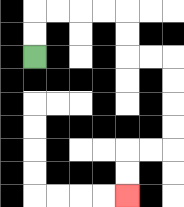{'start': '[1, 2]', 'end': '[5, 8]', 'path_directions': 'U,U,R,R,R,R,D,D,R,R,D,D,D,D,L,L,D,D', 'path_coordinates': '[[1, 2], [1, 1], [1, 0], [2, 0], [3, 0], [4, 0], [5, 0], [5, 1], [5, 2], [6, 2], [7, 2], [7, 3], [7, 4], [7, 5], [7, 6], [6, 6], [5, 6], [5, 7], [5, 8]]'}